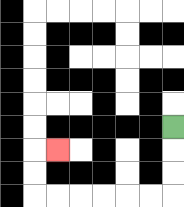{'start': '[7, 5]', 'end': '[2, 6]', 'path_directions': 'D,D,D,L,L,L,L,L,L,U,U,R', 'path_coordinates': '[[7, 5], [7, 6], [7, 7], [7, 8], [6, 8], [5, 8], [4, 8], [3, 8], [2, 8], [1, 8], [1, 7], [1, 6], [2, 6]]'}